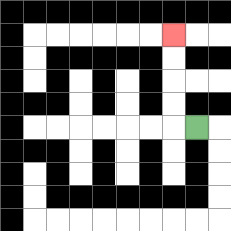{'start': '[8, 5]', 'end': '[7, 1]', 'path_directions': 'L,U,U,U,U', 'path_coordinates': '[[8, 5], [7, 5], [7, 4], [7, 3], [7, 2], [7, 1]]'}